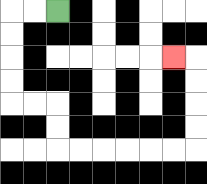{'start': '[2, 0]', 'end': '[7, 2]', 'path_directions': 'L,L,D,D,D,D,R,R,D,D,R,R,R,R,R,R,U,U,U,U,L', 'path_coordinates': '[[2, 0], [1, 0], [0, 0], [0, 1], [0, 2], [0, 3], [0, 4], [1, 4], [2, 4], [2, 5], [2, 6], [3, 6], [4, 6], [5, 6], [6, 6], [7, 6], [8, 6], [8, 5], [8, 4], [8, 3], [8, 2], [7, 2]]'}